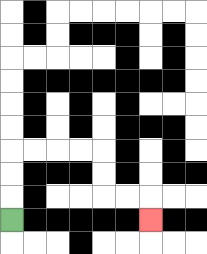{'start': '[0, 9]', 'end': '[6, 9]', 'path_directions': 'U,U,U,R,R,R,R,D,D,R,R,D', 'path_coordinates': '[[0, 9], [0, 8], [0, 7], [0, 6], [1, 6], [2, 6], [3, 6], [4, 6], [4, 7], [4, 8], [5, 8], [6, 8], [6, 9]]'}